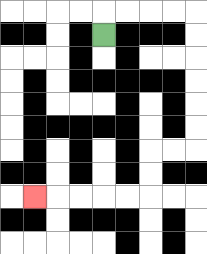{'start': '[4, 1]', 'end': '[1, 8]', 'path_directions': 'U,R,R,R,R,D,D,D,D,D,D,L,L,D,D,L,L,L,L,L', 'path_coordinates': '[[4, 1], [4, 0], [5, 0], [6, 0], [7, 0], [8, 0], [8, 1], [8, 2], [8, 3], [8, 4], [8, 5], [8, 6], [7, 6], [6, 6], [6, 7], [6, 8], [5, 8], [4, 8], [3, 8], [2, 8], [1, 8]]'}